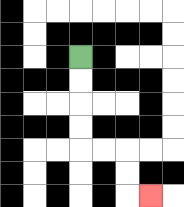{'start': '[3, 2]', 'end': '[6, 8]', 'path_directions': 'D,D,D,D,R,R,D,D,R', 'path_coordinates': '[[3, 2], [3, 3], [3, 4], [3, 5], [3, 6], [4, 6], [5, 6], [5, 7], [5, 8], [6, 8]]'}